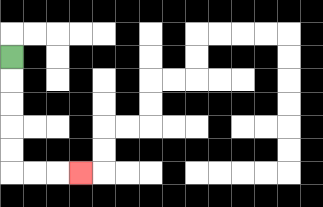{'start': '[0, 2]', 'end': '[3, 7]', 'path_directions': 'D,D,D,D,D,R,R,R', 'path_coordinates': '[[0, 2], [0, 3], [0, 4], [0, 5], [0, 6], [0, 7], [1, 7], [2, 7], [3, 7]]'}